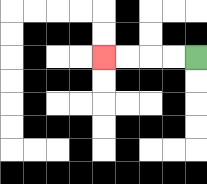{'start': '[8, 2]', 'end': '[4, 2]', 'path_directions': 'L,L,L,L', 'path_coordinates': '[[8, 2], [7, 2], [6, 2], [5, 2], [4, 2]]'}